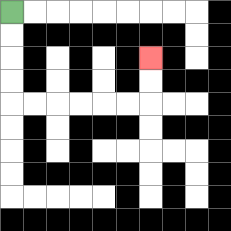{'start': '[0, 0]', 'end': '[6, 2]', 'path_directions': 'D,D,D,D,R,R,R,R,R,R,U,U', 'path_coordinates': '[[0, 0], [0, 1], [0, 2], [0, 3], [0, 4], [1, 4], [2, 4], [3, 4], [4, 4], [5, 4], [6, 4], [6, 3], [6, 2]]'}